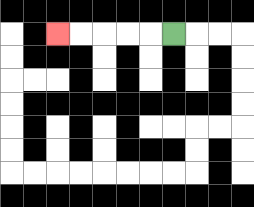{'start': '[7, 1]', 'end': '[2, 1]', 'path_directions': 'L,L,L,L,L', 'path_coordinates': '[[7, 1], [6, 1], [5, 1], [4, 1], [3, 1], [2, 1]]'}